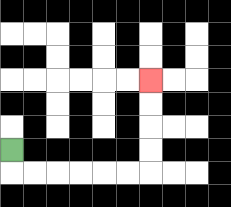{'start': '[0, 6]', 'end': '[6, 3]', 'path_directions': 'D,R,R,R,R,R,R,U,U,U,U', 'path_coordinates': '[[0, 6], [0, 7], [1, 7], [2, 7], [3, 7], [4, 7], [5, 7], [6, 7], [6, 6], [6, 5], [6, 4], [6, 3]]'}